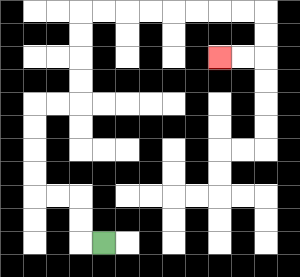{'start': '[4, 10]', 'end': '[9, 2]', 'path_directions': 'L,U,U,L,L,U,U,U,U,R,R,U,U,U,U,R,R,R,R,R,R,R,R,D,D,L,L', 'path_coordinates': '[[4, 10], [3, 10], [3, 9], [3, 8], [2, 8], [1, 8], [1, 7], [1, 6], [1, 5], [1, 4], [2, 4], [3, 4], [3, 3], [3, 2], [3, 1], [3, 0], [4, 0], [5, 0], [6, 0], [7, 0], [8, 0], [9, 0], [10, 0], [11, 0], [11, 1], [11, 2], [10, 2], [9, 2]]'}